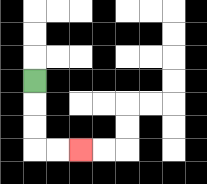{'start': '[1, 3]', 'end': '[3, 6]', 'path_directions': 'D,D,D,R,R', 'path_coordinates': '[[1, 3], [1, 4], [1, 5], [1, 6], [2, 6], [3, 6]]'}